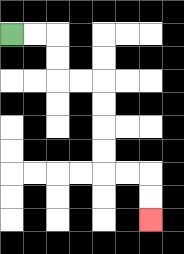{'start': '[0, 1]', 'end': '[6, 9]', 'path_directions': 'R,R,D,D,R,R,D,D,D,D,R,R,D,D', 'path_coordinates': '[[0, 1], [1, 1], [2, 1], [2, 2], [2, 3], [3, 3], [4, 3], [4, 4], [4, 5], [4, 6], [4, 7], [5, 7], [6, 7], [6, 8], [6, 9]]'}